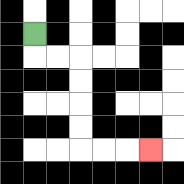{'start': '[1, 1]', 'end': '[6, 6]', 'path_directions': 'D,R,R,D,D,D,D,R,R,R', 'path_coordinates': '[[1, 1], [1, 2], [2, 2], [3, 2], [3, 3], [3, 4], [3, 5], [3, 6], [4, 6], [5, 6], [6, 6]]'}